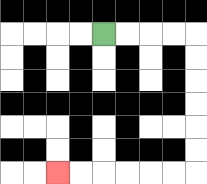{'start': '[4, 1]', 'end': '[2, 7]', 'path_directions': 'R,R,R,R,D,D,D,D,D,D,L,L,L,L,L,L', 'path_coordinates': '[[4, 1], [5, 1], [6, 1], [7, 1], [8, 1], [8, 2], [8, 3], [8, 4], [8, 5], [8, 6], [8, 7], [7, 7], [6, 7], [5, 7], [4, 7], [3, 7], [2, 7]]'}